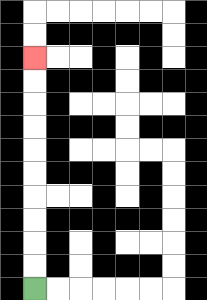{'start': '[1, 12]', 'end': '[1, 2]', 'path_directions': 'U,U,U,U,U,U,U,U,U,U', 'path_coordinates': '[[1, 12], [1, 11], [1, 10], [1, 9], [1, 8], [1, 7], [1, 6], [1, 5], [1, 4], [1, 3], [1, 2]]'}